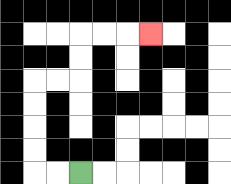{'start': '[3, 7]', 'end': '[6, 1]', 'path_directions': 'L,L,U,U,U,U,R,R,U,U,R,R,R', 'path_coordinates': '[[3, 7], [2, 7], [1, 7], [1, 6], [1, 5], [1, 4], [1, 3], [2, 3], [3, 3], [3, 2], [3, 1], [4, 1], [5, 1], [6, 1]]'}